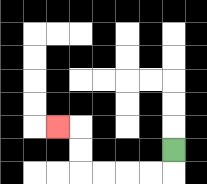{'start': '[7, 6]', 'end': '[2, 5]', 'path_directions': 'D,L,L,L,L,U,U,L', 'path_coordinates': '[[7, 6], [7, 7], [6, 7], [5, 7], [4, 7], [3, 7], [3, 6], [3, 5], [2, 5]]'}